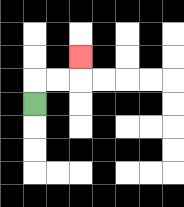{'start': '[1, 4]', 'end': '[3, 2]', 'path_directions': 'U,R,R,U', 'path_coordinates': '[[1, 4], [1, 3], [2, 3], [3, 3], [3, 2]]'}